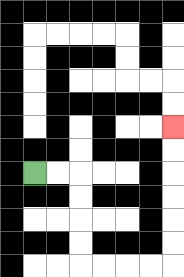{'start': '[1, 7]', 'end': '[7, 5]', 'path_directions': 'R,R,D,D,D,D,R,R,R,R,U,U,U,U,U,U', 'path_coordinates': '[[1, 7], [2, 7], [3, 7], [3, 8], [3, 9], [3, 10], [3, 11], [4, 11], [5, 11], [6, 11], [7, 11], [7, 10], [7, 9], [7, 8], [7, 7], [7, 6], [7, 5]]'}